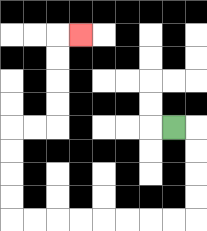{'start': '[7, 5]', 'end': '[3, 1]', 'path_directions': 'R,D,D,D,D,L,L,L,L,L,L,L,L,U,U,U,U,R,R,U,U,U,U,R', 'path_coordinates': '[[7, 5], [8, 5], [8, 6], [8, 7], [8, 8], [8, 9], [7, 9], [6, 9], [5, 9], [4, 9], [3, 9], [2, 9], [1, 9], [0, 9], [0, 8], [0, 7], [0, 6], [0, 5], [1, 5], [2, 5], [2, 4], [2, 3], [2, 2], [2, 1], [3, 1]]'}